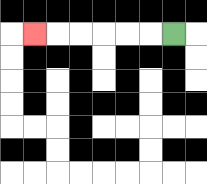{'start': '[7, 1]', 'end': '[1, 1]', 'path_directions': 'L,L,L,L,L,L', 'path_coordinates': '[[7, 1], [6, 1], [5, 1], [4, 1], [3, 1], [2, 1], [1, 1]]'}